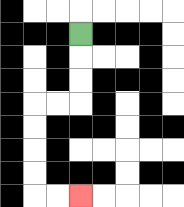{'start': '[3, 1]', 'end': '[3, 8]', 'path_directions': 'D,D,D,L,L,D,D,D,D,R,R', 'path_coordinates': '[[3, 1], [3, 2], [3, 3], [3, 4], [2, 4], [1, 4], [1, 5], [1, 6], [1, 7], [1, 8], [2, 8], [3, 8]]'}